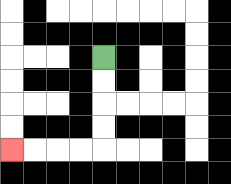{'start': '[4, 2]', 'end': '[0, 6]', 'path_directions': 'D,D,D,D,L,L,L,L', 'path_coordinates': '[[4, 2], [4, 3], [4, 4], [4, 5], [4, 6], [3, 6], [2, 6], [1, 6], [0, 6]]'}